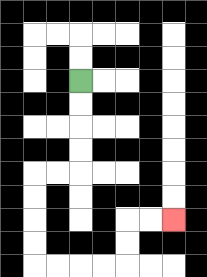{'start': '[3, 3]', 'end': '[7, 9]', 'path_directions': 'D,D,D,D,L,L,D,D,D,D,R,R,R,R,U,U,R,R', 'path_coordinates': '[[3, 3], [3, 4], [3, 5], [3, 6], [3, 7], [2, 7], [1, 7], [1, 8], [1, 9], [1, 10], [1, 11], [2, 11], [3, 11], [4, 11], [5, 11], [5, 10], [5, 9], [6, 9], [7, 9]]'}